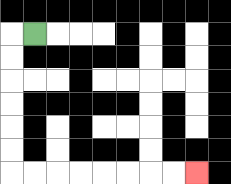{'start': '[1, 1]', 'end': '[8, 7]', 'path_directions': 'L,D,D,D,D,D,D,R,R,R,R,R,R,R,R', 'path_coordinates': '[[1, 1], [0, 1], [0, 2], [0, 3], [0, 4], [0, 5], [0, 6], [0, 7], [1, 7], [2, 7], [3, 7], [4, 7], [5, 7], [6, 7], [7, 7], [8, 7]]'}